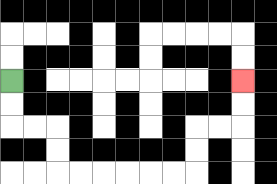{'start': '[0, 3]', 'end': '[10, 3]', 'path_directions': 'D,D,R,R,D,D,R,R,R,R,R,R,U,U,R,R,U,U', 'path_coordinates': '[[0, 3], [0, 4], [0, 5], [1, 5], [2, 5], [2, 6], [2, 7], [3, 7], [4, 7], [5, 7], [6, 7], [7, 7], [8, 7], [8, 6], [8, 5], [9, 5], [10, 5], [10, 4], [10, 3]]'}